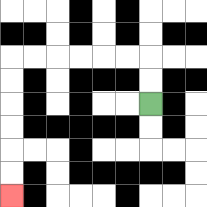{'start': '[6, 4]', 'end': '[0, 8]', 'path_directions': 'U,U,L,L,L,L,L,L,D,D,D,D,D,D', 'path_coordinates': '[[6, 4], [6, 3], [6, 2], [5, 2], [4, 2], [3, 2], [2, 2], [1, 2], [0, 2], [0, 3], [0, 4], [0, 5], [0, 6], [0, 7], [0, 8]]'}